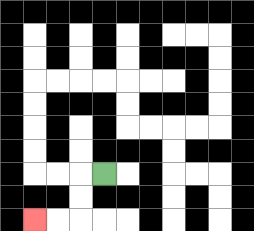{'start': '[4, 7]', 'end': '[1, 9]', 'path_directions': 'L,D,D,L,L', 'path_coordinates': '[[4, 7], [3, 7], [3, 8], [3, 9], [2, 9], [1, 9]]'}